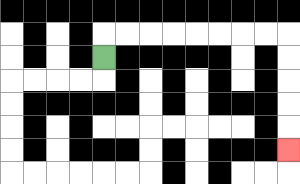{'start': '[4, 2]', 'end': '[12, 6]', 'path_directions': 'U,R,R,R,R,R,R,R,R,D,D,D,D,D', 'path_coordinates': '[[4, 2], [4, 1], [5, 1], [6, 1], [7, 1], [8, 1], [9, 1], [10, 1], [11, 1], [12, 1], [12, 2], [12, 3], [12, 4], [12, 5], [12, 6]]'}